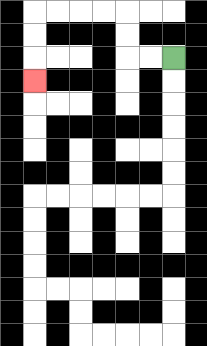{'start': '[7, 2]', 'end': '[1, 3]', 'path_directions': 'L,L,U,U,L,L,L,L,D,D,D', 'path_coordinates': '[[7, 2], [6, 2], [5, 2], [5, 1], [5, 0], [4, 0], [3, 0], [2, 0], [1, 0], [1, 1], [1, 2], [1, 3]]'}